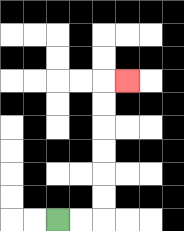{'start': '[2, 9]', 'end': '[5, 3]', 'path_directions': 'R,R,U,U,U,U,U,U,R', 'path_coordinates': '[[2, 9], [3, 9], [4, 9], [4, 8], [4, 7], [4, 6], [4, 5], [4, 4], [4, 3], [5, 3]]'}